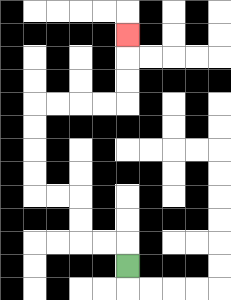{'start': '[5, 11]', 'end': '[5, 1]', 'path_directions': 'U,L,L,U,U,L,L,U,U,U,U,R,R,R,R,U,U,U', 'path_coordinates': '[[5, 11], [5, 10], [4, 10], [3, 10], [3, 9], [3, 8], [2, 8], [1, 8], [1, 7], [1, 6], [1, 5], [1, 4], [2, 4], [3, 4], [4, 4], [5, 4], [5, 3], [5, 2], [5, 1]]'}